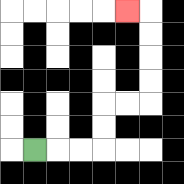{'start': '[1, 6]', 'end': '[5, 0]', 'path_directions': 'R,R,R,U,U,R,R,U,U,U,U,L', 'path_coordinates': '[[1, 6], [2, 6], [3, 6], [4, 6], [4, 5], [4, 4], [5, 4], [6, 4], [6, 3], [6, 2], [6, 1], [6, 0], [5, 0]]'}